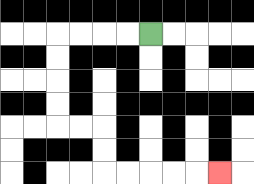{'start': '[6, 1]', 'end': '[9, 7]', 'path_directions': 'L,L,L,L,D,D,D,D,R,R,D,D,R,R,R,R,R', 'path_coordinates': '[[6, 1], [5, 1], [4, 1], [3, 1], [2, 1], [2, 2], [2, 3], [2, 4], [2, 5], [3, 5], [4, 5], [4, 6], [4, 7], [5, 7], [6, 7], [7, 7], [8, 7], [9, 7]]'}